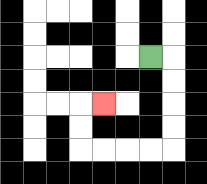{'start': '[6, 2]', 'end': '[4, 4]', 'path_directions': 'R,D,D,D,D,L,L,L,L,U,U,R', 'path_coordinates': '[[6, 2], [7, 2], [7, 3], [7, 4], [7, 5], [7, 6], [6, 6], [5, 6], [4, 6], [3, 6], [3, 5], [3, 4], [4, 4]]'}